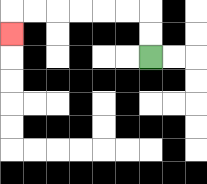{'start': '[6, 2]', 'end': '[0, 1]', 'path_directions': 'U,U,L,L,L,L,L,L,D', 'path_coordinates': '[[6, 2], [6, 1], [6, 0], [5, 0], [4, 0], [3, 0], [2, 0], [1, 0], [0, 0], [0, 1]]'}